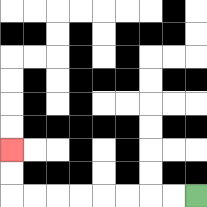{'start': '[8, 8]', 'end': '[0, 6]', 'path_directions': 'L,L,L,L,L,L,L,L,U,U', 'path_coordinates': '[[8, 8], [7, 8], [6, 8], [5, 8], [4, 8], [3, 8], [2, 8], [1, 8], [0, 8], [0, 7], [0, 6]]'}